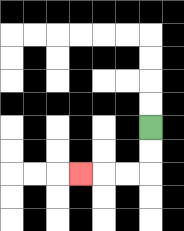{'start': '[6, 5]', 'end': '[3, 7]', 'path_directions': 'D,D,L,L,L', 'path_coordinates': '[[6, 5], [6, 6], [6, 7], [5, 7], [4, 7], [3, 7]]'}